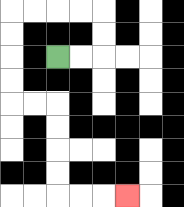{'start': '[2, 2]', 'end': '[5, 8]', 'path_directions': 'R,R,U,U,L,L,L,L,D,D,D,D,R,R,D,D,D,D,R,R,R', 'path_coordinates': '[[2, 2], [3, 2], [4, 2], [4, 1], [4, 0], [3, 0], [2, 0], [1, 0], [0, 0], [0, 1], [0, 2], [0, 3], [0, 4], [1, 4], [2, 4], [2, 5], [2, 6], [2, 7], [2, 8], [3, 8], [4, 8], [5, 8]]'}